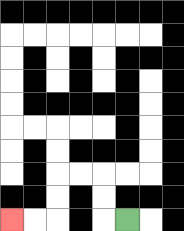{'start': '[5, 9]', 'end': '[0, 9]', 'path_directions': 'L,U,U,L,L,D,D,L,L', 'path_coordinates': '[[5, 9], [4, 9], [4, 8], [4, 7], [3, 7], [2, 7], [2, 8], [2, 9], [1, 9], [0, 9]]'}